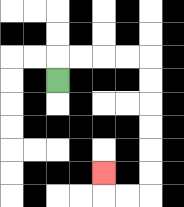{'start': '[2, 3]', 'end': '[4, 7]', 'path_directions': 'U,R,R,R,R,D,D,D,D,D,D,L,L,U', 'path_coordinates': '[[2, 3], [2, 2], [3, 2], [4, 2], [5, 2], [6, 2], [6, 3], [6, 4], [6, 5], [6, 6], [6, 7], [6, 8], [5, 8], [4, 8], [4, 7]]'}